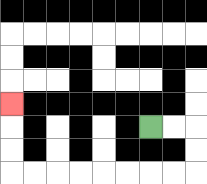{'start': '[6, 5]', 'end': '[0, 4]', 'path_directions': 'R,R,D,D,L,L,L,L,L,L,L,L,U,U,U', 'path_coordinates': '[[6, 5], [7, 5], [8, 5], [8, 6], [8, 7], [7, 7], [6, 7], [5, 7], [4, 7], [3, 7], [2, 7], [1, 7], [0, 7], [0, 6], [0, 5], [0, 4]]'}